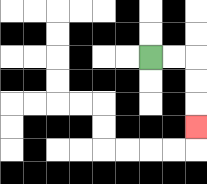{'start': '[6, 2]', 'end': '[8, 5]', 'path_directions': 'R,R,D,D,D', 'path_coordinates': '[[6, 2], [7, 2], [8, 2], [8, 3], [8, 4], [8, 5]]'}